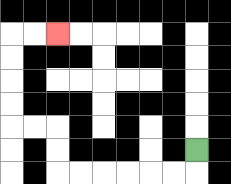{'start': '[8, 6]', 'end': '[2, 1]', 'path_directions': 'D,L,L,L,L,L,L,U,U,L,L,U,U,U,U,R,R', 'path_coordinates': '[[8, 6], [8, 7], [7, 7], [6, 7], [5, 7], [4, 7], [3, 7], [2, 7], [2, 6], [2, 5], [1, 5], [0, 5], [0, 4], [0, 3], [0, 2], [0, 1], [1, 1], [2, 1]]'}